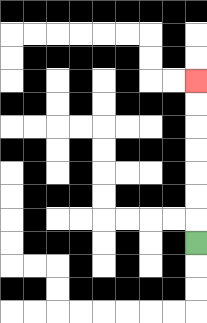{'start': '[8, 10]', 'end': '[8, 3]', 'path_directions': 'U,U,U,U,U,U,U', 'path_coordinates': '[[8, 10], [8, 9], [8, 8], [8, 7], [8, 6], [8, 5], [8, 4], [8, 3]]'}